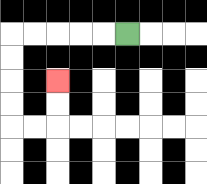{'start': '[5, 1]', 'end': '[2, 3]', 'path_directions': 'L,L,L,L,L,D,D,D,D,R,R,U,U', 'path_coordinates': '[[5, 1], [4, 1], [3, 1], [2, 1], [1, 1], [0, 1], [0, 2], [0, 3], [0, 4], [0, 5], [1, 5], [2, 5], [2, 4], [2, 3]]'}